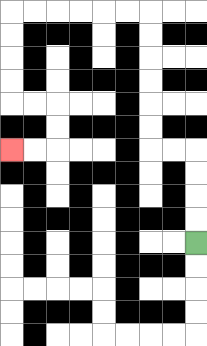{'start': '[8, 10]', 'end': '[0, 6]', 'path_directions': 'U,U,U,U,L,L,U,U,U,U,U,U,L,L,L,L,L,L,D,D,D,D,R,R,D,D,L,L', 'path_coordinates': '[[8, 10], [8, 9], [8, 8], [8, 7], [8, 6], [7, 6], [6, 6], [6, 5], [6, 4], [6, 3], [6, 2], [6, 1], [6, 0], [5, 0], [4, 0], [3, 0], [2, 0], [1, 0], [0, 0], [0, 1], [0, 2], [0, 3], [0, 4], [1, 4], [2, 4], [2, 5], [2, 6], [1, 6], [0, 6]]'}